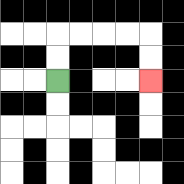{'start': '[2, 3]', 'end': '[6, 3]', 'path_directions': 'U,U,R,R,R,R,D,D', 'path_coordinates': '[[2, 3], [2, 2], [2, 1], [3, 1], [4, 1], [5, 1], [6, 1], [6, 2], [6, 3]]'}